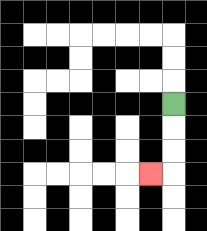{'start': '[7, 4]', 'end': '[6, 7]', 'path_directions': 'D,D,D,L', 'path_coordinates': '[[7, 4], [7, 5], [7, 6], [7, 7], [6, 7]]'}